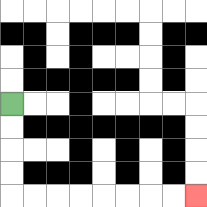{'start': '[0, 4]', 'end': '[8, 8]', 'path_directions': 'D,D,D,D,R,R,R,R,R,R,R,R', 'path_coordinates': '[[0, 4], [0, 5], [0, 6], [0, 7], [0, 8], [1, 8], [2, 8], [3, 8], [4, 8], [5, 8], [6, 8], [7, 8], [8, 8]]'}